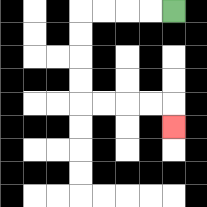{'start': '[7, 0]', 'end': '[7, 5]', 'path_directions': 'L,L,L,L,D,D,D,D,R,R,R,R,D', 'path_coordinates': '[[7, 0], [6, 0], [5, 0], [4, 0], [3, 0], [3, 1], [3, 2], [3, 3], [3, 4], [4, 4], [5, 4], [6, 4], [7, 4], [7, 5]]'}